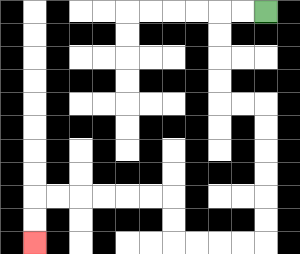{'start': '[11, 0]', 'end': '[1, 10]', 'path_directions': 'L,L,D,D,D,D,R,R,D,D,D,D,D,D,L,L,L,L,U,U,L,L,L,L,L,L,D,D', 'path_coordinates': '[[11, 0], [10, 0], [9, 0], [9, 1], [9, 2], [9, 3], [9, 4], [10, 4], [11, 4], [11, 5], [11, 6], [11, 7], [11, 8], [11, 9], [11, 10], [10, 10], [9, 10], [8, 10], [7, 10], [7, 9], [7, 8], [6, 8], [5, 8], [4, 8], [3, 8], [2, 8], [1, 8], [1, 9], [1, 10]]'}